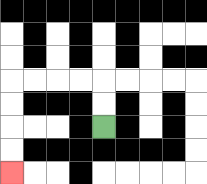{'start': '[4, 5]', 'end': '[0, 7]', 'path_directions': 'U,U,L,L,L,L,D,D,D,D', 'path_coordinates': '[[4, 5], [4, 4], [4, 3], [3, 3], [2, 3], [1, 3], [0, 3], [0, 4], [0, 5], [0, 6], [0, 7]]'}